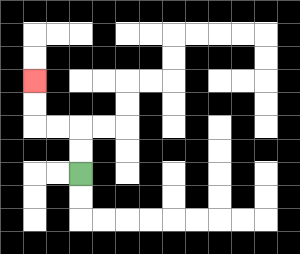{'start': '[3, 7]', 'end': '[1, 3]', 'path_directions': 'U,U,L,L,U,U', 'path_coordinates': '[[3, 7], [3, 6], [3, 5], [2, 5], [1, 5], [1, 4], [1, 3]]'}